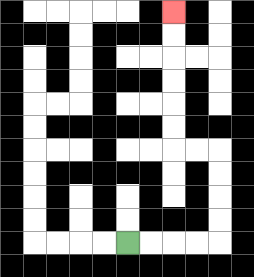{'start': '[5, 10]', 'end': '[7, 0]', 'path_directions': 'R,R,R,R,U,U,U,U,L,L,U,U,U,U,U,U', 'path_coordinates': '[[5, 10], [6, 10], [7, 10], [8, 10], [9, 10], [9, 9], [9, 8], [9, 7], [9, 6], [8, 6], [7, 6], [7, 5], [7, 4], [7, 3], [7, 2], [7, 1], [7, 0]]'}